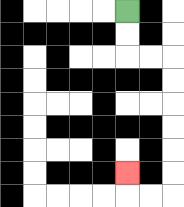{'start': '[5, 0]', 'end': '[5, 7]', 'path_directions': 'D,D,R,R,D,D,D,D,D,D,L,L,U', 'path_coordinates': '[[5, 0], [5, 1], [5, 2], [6, 2], [7, 2], [7, 3], [7, 4], [7, 5], [7, 6], [7, 7], [7, 8], [6, 8], [5, 8], [5, 7]]'}